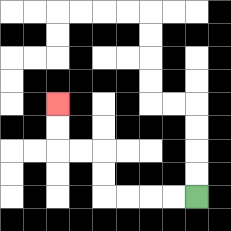{'start': '[8, 8]', 'end': '[2, 4]', 'path_directions': 'L,L,L,L,U,U,L,L,U,U', 'path_coordinates': '[[8, 8], [7, 8], [6, 8], [5, 8], [4, 8], [4, 7], [4, 6], [3, 6], [2, 6], [2, 5], [2, 4]]'}